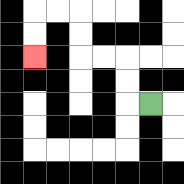{'start': '[6, 4]', 'end': '[1, 2]', 'path_directions': 'L,U,U,L,L,U,U,L,L,D,D', 'path_coordinates': '[[6, 4], [5, 4], [5, 3], [5, 2], [4, 2], [3, 2], [3, 1], [3, 0], [2, 0], [1, 0], [1, 1], [1, 2]]'}